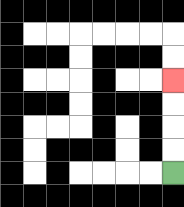{'start': '[7, 7]', 'end': '[7, 3]', 'path_directions': 'U,U,U,U', 'path_coordinates': '[[7, 7], [7, 6], [7, 5], [7, 4], [7, 3]]'}